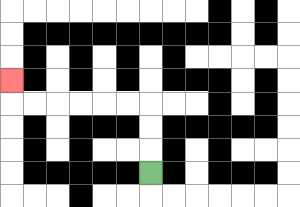{'start': '[6, 7]', 'end': '[0, 3]', 'path_directions': 'U,U,U,L,L,L,L,L,L,U', 'path_coordinates': '[[6, 7], [6, 6], [6, 5], [6, 4], [5, 4], [4, 4], [3, 4], [2, 4], [1, 4], [0, 4], [0, 3]]'}